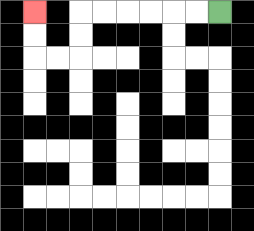{'start': '[9, 0]', 'end': '[1, 0]', 'path_directions': 'L,L,L,L,L,L,D,D,L,L,U,U', 'path_coordinates': '[[9, 0], [8, 0], [7, 0], [6, 0], [5, 0], [4, 0], [3, 0], [3, 1], [3, 2], [2, 2], [1, 2], [1, 1], [1, 0]]'}